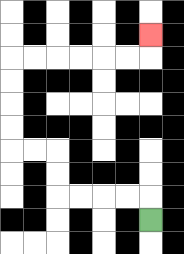{'start': '[6, 9]', 'end': '[6, 1]', 'path_directions': 'U,L,L,L,L,U,U,L,L,U,U,U,U,R,R,R,R,R,R,U', 'path_coordinates': '[[6, 9], [6, 8], [5, 8], [4, 8], [3, 8], [2, 8], [2, 7], [2, 6], [1, 6], [0, 6], [0, 5], [0, 4], [0, 3], [0, 2], [1, 2], [2, 2], [3, 2], [4, 2], [5, 2], [6, 2], [6, 1]]'}